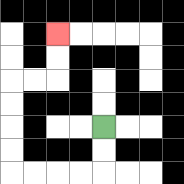{'start': '[4, 5]', 'end': '[2, 1]', 'path_directions': 'D,D,L,L,L,L,U,U,U,U,R,R,U,U', 'path_coordinates': '[[4, 5], [4, 6], [4, 7], [3, 7], [2, 7], [1, 7], [0, 7], [0, 6], [0, 5], [0, 4], [0, 3], [1, 3], [2, 3], [2, 2], [2, 1]]'}